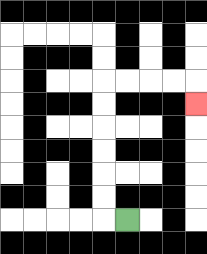{'start': '[5, 9]', 'end': '[8, 4]', 'path_directions': 'L,U,U,U,U,U,U,R,R,R,R,D', 'path_coordinates': '[[5, 9], [4, 9], [4, 8], [4, 7], [4, 6], [4, 5], [4, 4], [4, 3], [5, 3], [6, 3], [7, 3], [8, 3], [8, 4]]'}